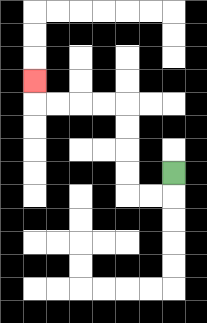{'start': '[7, 7]', 'end': '[1, 3]', 'path_directions': 'D,L,L,U,U,U,U,L,L,L,L,U', 'path_coordinates': '[[7, 7], [7, 8], [6, 8], [5, 8], [5, 7], [5, 6], [5, 5], [5, 4], [4, 4], [3, 4], [2, 4], [1, 4], [1, 3]]'}